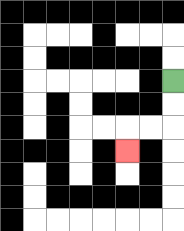{'start': '[7, 3]', 'end': '[5, 6]', 'path_directions': 'D,D,L,L,D', 'path_coordinates': '[[7, 3], [7, 4], [7, 5], [6, 5], [5, 5], [5, 6]]'}